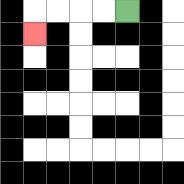{'start': '[5, 0]', 'end': '[1, 1]', 'path_directions': 'L,L,L,L,D', 'path_coordinates': '[[5, 0], [4, 0], [3, 0], [2, 0], [1, 0], [1, 1]]'}